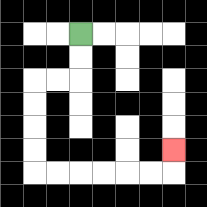{'start': '[3, 1]', 'end': '[7, 6]', 'path_directions': 'D,D,L,L,D,D,D,D,R,R,R,R,R,R,U', 'path_coordinates': '[[3, 1], [3, 2], [3, 3], [2, 3], [1, 3], [1, 4], [1, 5], [1, 6], [1, 7], [2, 7], [3, 7], [4, 7], [5, 7], [6, 7], [7, 7], [7, 6]]'}